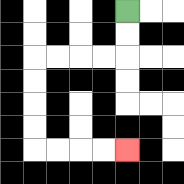{'start': '[5, 0]', 'end': '[5, 6]', 'path_directions': 'D,D,L,L,L,L,D,D,D,D,R,R,R,R', 'path_coordinates': '[[5, 0], [5, 1], [5, 2], [4, 2], [3, 2], [2, 2], [1, 2], [1, 3], [1, 4], [1, 5], [1, 6], [2, 6], [3, 6], [4, 6], [5, 6]]'}